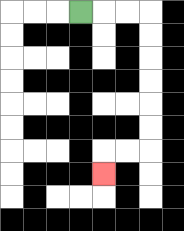{'start': '[3, 0]', 'end': '[4, 7]', 'path_directions': 'R,R,R,D,D,D,D,D,D,L,L,D', 'path_coordinates': '[[3, 0], [4, 0], [5, 0], [6, 0], [6, 1], [6, 2], [6, 3], [6, 4], [6, 5], [6, 6], [5, 6], [4, 6], [4, 7]]'}